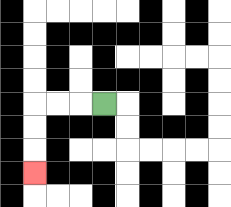{'start': '[4, 4]', 'end': '[1, 7]', 'path_directions': 'L,L,L,D,D,D', 'path_coordinates': '[[4, 4], [3, 4], [2, 4], [1, 4], [1, 5], [1, 6], [1, 7]]'}